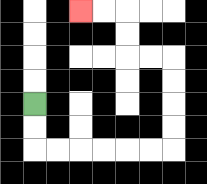{'start': '[1, 4]', 'end': '[3, 0]', 'path_directions': 'D,D,R,R,R,R,R,R,U,U,U,U,L,L,U,U,L,L', 'path_coordinates': '[[1, 4], [1, 5], [1, 6], [2, 6], [3, 6], [4, 6], [5, 6], [6, 6], [7, 6], [7, 5], [7, 4], [7, 3], [7, 2], [6, 2], [5, 2], [5, 1], [5, 0], [4, 0], [3, 0]]'}